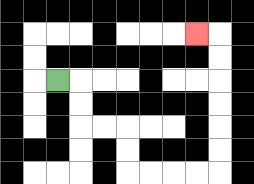{'start': '[2, 3]', 'end': '[8, 1]', 'path_directions': 'R,D,D,R,R,D,D,R,R,R,R,U,U,U,U,U,U,L', 'path_coordinates': '[[2, 3], [3, 3], [3, 4], [3, 5], [4, 5], [5, 5], [5, 6], [5, 7], [6, 7], [7, 7], [8, 7], [9, 7], [9, 6], [9, 5], [9, 4], [9, 3], [9, 2], [9, 1], [8, 1]]'}